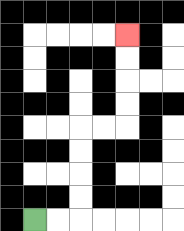{'start': '[1, 9]', 'end': '[5, 1]', 'path_directions': 'R,R,U,U,U,U,R,R,U,U,U,U', 'path_coordinates': '[[1, 9], [2, 9], [3, 9], [3, 8], [3, 7], [3, 6], [3, 5], [4, 5], [5, 5], [5, 4], [5, 3], [5, 2], [5, 1]]'}